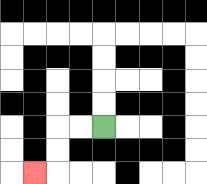{'start': '[4, 5]', 'end': '[1, 7]', 'path_directions': 'L,L,D,D,L', 'path_coordinates': '[[4, 5], [3, 5], [2, 5], [2, 6], [2, 7], [1, 7]]'}